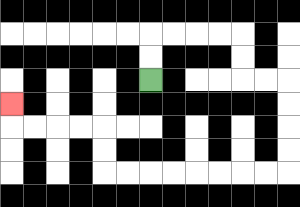{'start': '[6, 3]', 'end': '[0, 4]', 'path_directions': 'U,U,R,R,R,R,D,D,R,R,D,D,D,D,L,L,L,L,L,L,L,L,U,U,L,L,L,L,U', 'path_coordinates': '[[6, 3], [6, 2], [6, 1], [7, 1], [8, 1], [9, 1], [10, 1], [10, 2], [10, 3], [11, 3], [12, 3], [12, 4], [12, 5], [12, 6], [12, 7], [11, 7], [10, 7], [9, 7], [8, 7], [7, 7], [6, 7], [5, 7], [4, 7], [4, 6], [4, 5], [3, 5], [2, 5], [1, 5], [0, 5], [0, 4]]'}